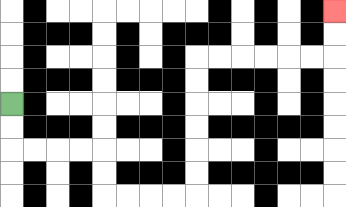{'start': '[0, 4]', 'end': '[14, 0]', 'path_directions': 'D,D,R,R,R,R,D,D,R,R,R,R,U,U,U,U,U,U,R,R,R,R,R,R,U,U', 'path_coordinates': '[[0, 4], [0, 5], [0, 6], [1, 6], [2, 6], [3, 6], [4, 6], [4, 7], [4, 8], [5, 8], [6, 8], [7, 8], [8, 8], [8, 7], [8, 6], [8, 5], [8, 4], [8, 3], [8, 2], [9, 2], [10, 2], [11, 2], [12, 2], [13, 2], [14, 2], [14, 1], [14, 0]]'}